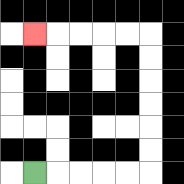{'start': '[1, 7]', 'end': '[1, 1]', 'path_directions': 'R,R,R,R,R,U,U,U,U,U,U,L,L,L,L,L', 'path_coordinates': '[[1, 7], [2, 7], [3, 7], [4, 7], [5, 7], [6, 7], [6, 6], [6, 5], [6, 4], [6, 3], [6, 2], [6, 1], [5, 1], [4, 1], [3, 1], [2, 1], [1, 1]]'}